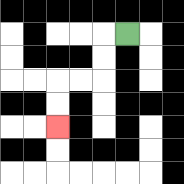{'start': '[5, 1]', 'end': '[2, 5]', 'path_directions': 'L,D,D,L,L,D,D', 'path_coordinates': '[[5, 1], [4, 1], [4, 2], [4, 3], [3, 3], [2, 3], [2, 4], [2, 5]]'}